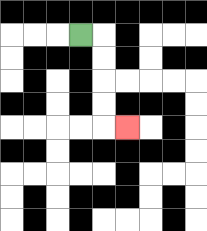{'start': '[3, 1]', 'end': '[5, 5]', 'path_directions': 'R,D,D,D,D,R', 'path_coordinates': '[[3, 1], [4, 1], [4, 2], [4, 3], [4, 4], [4, 5], [5, 5]]'}